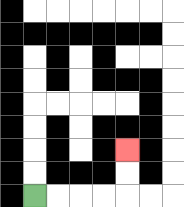{'start': '[1, 8]', 'end': '[5, 6]', 'path_directions': 'R,R,R,R,U,U', 'path_coordinates': '[[1, 8], [2, 8], [3, 8], [4, 8], [5, 8], [5, 7], [5, 6]]'}